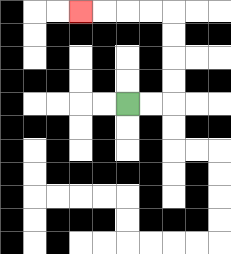{'start': '[5, 4]', 'end': '[3, 0]', 'path_directions': 'R,R,U,U,U,U,L,L,L,L', 'path_coordinates': '[[5, 4], [6, 4], [7, 4], [7, 3], [7, 2], [7, 1], [7, 0], [6, 0], [5, 0], [4, 0], [3, 0]]'}